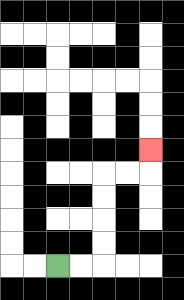{'start': '[2, 11]', 'end': '[6, 6]', 'path_directions': 'R,R,U,U,U,U,R,R,U', 'path_coordinates': '[[2, 11], [3, 11], [4, 11], [4, 10], [4, 9], [4, 8], [4, 7], [5, 7], [6, 7], [6, 6]]'}